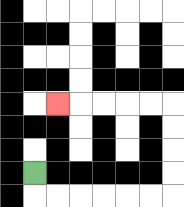{'start': '[1, 7]', 'end': '[2, 4]', 'path_directions': 'D,R,R,R,R,R,R,U,U,U,U,L,L,L,L,L', 'path_coordinates': '[[1, 7], [1, 8], [2, 8], [3, 8], [4, 8], [5, 8], [6, 8], [7, 8], [7, 7], [7, 6], [7, 5], [7, 4], [6, 4], [5, 4], [4, 4], [3, 4], [2, 4]]'}